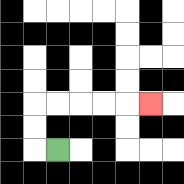{'start': '[2, 6]', 'end': '[6, 4]', 'path_directions': 'L,U,U,R,R,R,R,R', 'path_coordinates': '[[2, 6], [1, 6], [1, 5], [1, 4], [2, 4], [3, 4], [4, 4], [5, 4], [6, 4]]'}